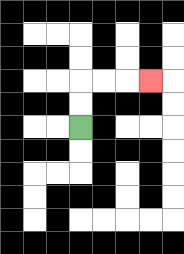{'start': '[3, 5]', 'end': '[6, 3]', 'path_directions': 'U,U,R,R,R', 'path_coordinates': '[[3, 5], [3, 4], [3, 3], [4, 3], [5, 3], [6, 3]]'}